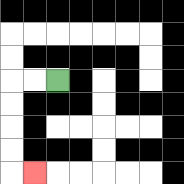{'start': '[2, 3]', 'end': '[1, 7]', 'path_directions': 'L,L,D,D,D,D,R', 'path_coordinates': '[[2, 3], [1, 3], [0, 3], [0, 4], [0, 5], [0, 6], [0, 7], [1, 7]]'}